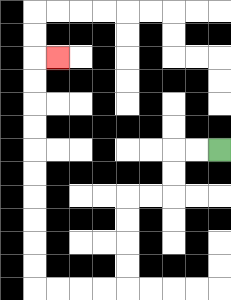{'start': '[9, 6]', 'end': '[2, 2]', 'path_directions': 'L,L,D,D,L,L,D,D,D,D,L,L,L,L,U,U,U,U,U,U,U,U,U,U,R', 'path_coordinates': '[[9, 6], [8, 6], [7, 6], [7, 7], [7, 8], [6, 8], [5, 8], [5, 9], [5, 10], [5, 11], [5, 12], [4, 12], [3, 12], [2, 12], [1, 12], [1, 11], [1, 10], [1, 9], [1, 8], [1, 7], [1, 6], [1, 5], [1, 4], [1, 3], [1, 2], [2, 2]]'}